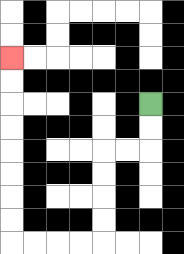{'start': '[6, 4]', 'end': '[0, 2]', 'path_directions': 'D,D,L,L,D,D,D,D,L,L,L,L,U,U,U,U,U,U,U,U', 'path_coordinates': '[[6, 4], [6, 5], [6, 6], [5, 6], [4, 6], [4, 7], [4, 8], [4, 9], [4, 10], [3, 10], [2, 10], [1, 10], [0, 10], [0, 9], [0, 8], [0, 7], [0, 6], [0, 5], [0, 4], [0, 3], [0, 2]]'}